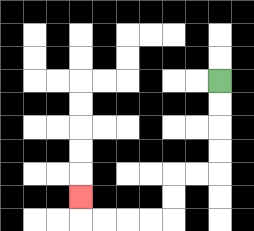{'start': '[9, 3]', 'end': '[3, 8]', 'path_directions': 'D,D,D,D,L,L,D,D,L,L,L,L,U', 'path_coordinates': '[[9, 3], [9, 4], [9, 5], [9, 6], [9, 7], [8, 7], [7, 7], [7, 8], [7, 9], [6, 9], [5, 9], [4, 9], [3, 9], [3, 8]]'}